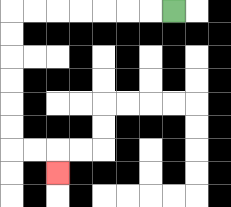{'start': '[7, 0]', 'end': '[2, 7]', 'path_directions': 'L,L,L,L,L,L,L,D,D,D,D,D,D,R,R,D', 'path_coordinates': '[[7, 0], [6, 0], [5, 0], [4, 0], [3, 0], [2, 0], [1, 0], [0, 0], [0, 1], [0, 2], [0, 3], [0, 4], [0, 5], [0, 6], [1, 6], [2, 6], [2, 7]]'}